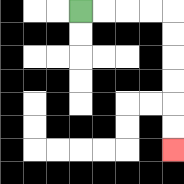{'start': '[3, 0]', 'end': '[7, 6]', 'path_directions': 'R,R,R,R,D,D,D,D,D,D', 'path_coordinates': '[[3, 0], [4, 0], [5, 0], [6, 0], [7, 0], [7, 1], [7, 2], [7, 3], [7, 4], [7, 5], [7, 6]]'}